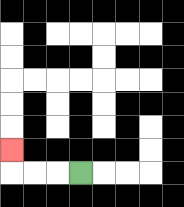{'start': '[3, 7]', 'end': '[0, 6]', 'path_directions': 'L,L,L,U', 'path_coordinates': '[[3, 7], [2, 7], [1, 7], [0, 7], [0, 6]]'}